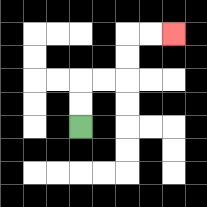{'start': '[3, 5]', 'end': '[7, 1]', 'path_directions': 'U,U,R,R,U,U,R,R', 'path_coordinates': '[[3, 5], [3, 4], [3, 3], [4, 3], [5, 3], [5, 2], [5, 1], [6, 1], [7, 1]]'}